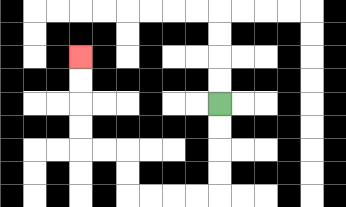{'start': '[9, 4]', 'end': '[3, 2]', 'path_directions': 'D,D,D,D,L,L,L,L,U,U,L,L,U,U,U,U', 'path_coordinates': '[[9, 4], [9, 5], [9, 6], [9, 7], [9, 8], [8, 8], [7, 8], [6, 8], [5, 8], [5, 7], [5, 6], [4, 6], [3, 6], [3, 5], [3, 4], [3, 3], [3, 2]]'}